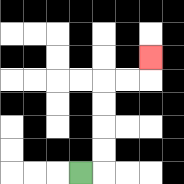{'start': '[3, 7]', 'end': '[6, 2]', 'path_directions': 'R,U,U,U,U,R,R,U', 'path_coordinates': '[[3, 7], [4, 7], [4, 6], [4, 5], [4, 4], [4, 3], [5, 3], [6, 3], [6, 2]]'}